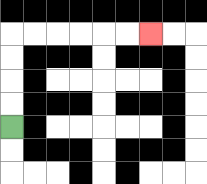{'start': '[0, 5]', 'end': '[6, 1]', 'path_directions': 'U,U,U,U,R,R,R,R,R,R', 'path_coordinates': '[[0, 5], [0, 4], [0, 3], [0, 2], [0, 1], [1, 1], [2, 1], [3, 1], [4, 1], [5, 1], [6, 1]]'}